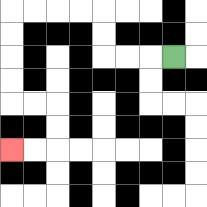{'start': '[7, 2]', 'end': '[0, 6]', 'path_directions': 'L,L,L,U,U,L,L,L,L,D,D,D,D,R,R,D,D,L,L', 'path_coordinates': '[[7, 2], [6, 2], [5, 2], [4, 2], [4, 1], [4, 0], [3, 0], [2, 0], [1, 0], [0, 0], [0, 1], [0, 2], [0, 3], [0, 4], [1, 4], [2, 4], [2, 5], [2, 6], [1, 6], [0, 6]]'}